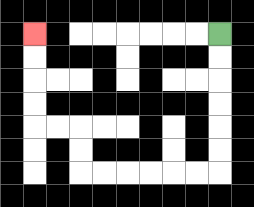{'start': '[9, 1]', 'end': '[1, 1]', 'path_directions': 'D,D,D,D,D,D,L,L,L,L,L,L,U,U,L,L,U,U,U,U', 'path_coordinates': '[[9, 1], [9, 2], [9, 3], [9, 4], [9, 5], [9, 6], [9, 7], [8, 7], [7, 7], [6, 7], [5, 7], [4, 7], [3, 7], [3, 6], [3, 5], [2, 5], [1, 5], [1, 4], [1, 3], [1, 2], [1, 1]]'}